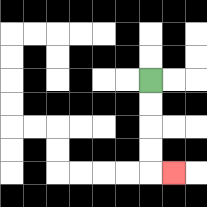{'start': '[6, 3]', 'end': '[7, 7]', 'path_directions': 'D,D,D,D,R', 'path_coordinates': '[[6, 3], [6, 4], [6, 5], [6, 6], [6, 7], [7, 7]]'}